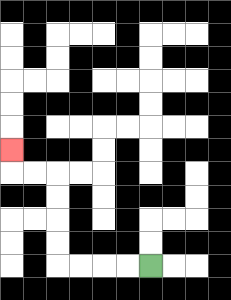{'start': '[6, 11]', 'end': '[0, 6]', 'path_directions': 'L,L,L,L,U,U,U,U,L,L,U', 'path_coordinates': '[[6, 11], [5, 11], [4, 11], [3, 11], [2, 11], [2, 10], [2, 9], [2, 8], [2, 7], [1, 7], [0, 7], [0, 6]]'}